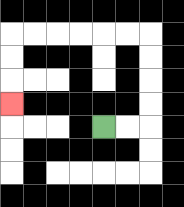{'start': '[4, 5]', 'end': '[0, 4]', 'path_directions': 'R,R,U,U,U,U,L,L,L,L,L,L,D,D,D', 'path_coordinates': '[[4, 5], [5, 5], [6, 5], [6, 4], [6, 3], [6, 2], [6, 1], [5, 1], [4, 1], [3, 1], [2, 1], [1, 1], [0, 1], [0, 2], [0, 3], [0, 4]]'}